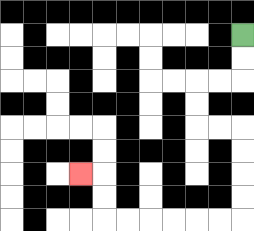{'start': '[10, 1]', 'end': '[3, 7]', 'path_directions': 'D,D,L,L,D,D,R,R,D,D,D,D,L,L,L,L,L,L,U,U,L', 'path_coordinates': '[[10, 1], [10, 2], [10, 3], [9, 3], [8, 3], [8, 4], [8, 5], [9, 5], [10, 5], [10, 6], [10, 7], [10, 8], [10, 9], [9, 9], [8, 9], [7, 9], [6, 9], [5, 9], [4, 9], [4, 8], [4, 7], [3, 7]]'}